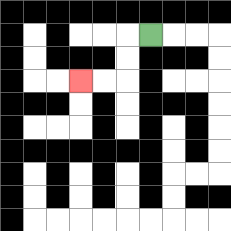{'start': '[6, 1]', 'end': '[3, 3]', 'path_directions': 'L,D,D,L,L', 'path_coordinates': '[[6, 1], [5, 1], [5, 2], [5, 3], [4, 3], [3, 3]]'}